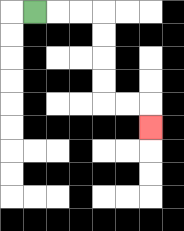{'start': '[1, 0]', 'end': '[6, 5]', 'path_directions': 'R,R,R,D,D,D,D,R,R,D', 'path_coordinates': '[[1, 0], [2, 0], [3, 0], [4, 0], [4, 1], [4, 2], [4, 3], [4, 4], [5, 4], [6, 4], [6, 5]]'}